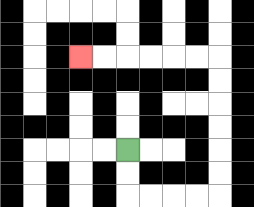{'start': '[5, 6]', 'end': '[3, 2]', 'path_directions': 'D,D,R,R,R,R,U,U,U,U,U,U,L,L,L,L,L,L', 'path_coordinates': '[[5, 6], [5, 7], [5, 8], [6, 8], [7, 8], [8, 8], [9, 8], [9, 7], [9, 6], [9, 5], [9, 4], [9, 3], [9, 2], [8, 2], [7, 2], [6, 2], [5, 2], [4, 2], [3, 2]]'}